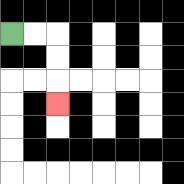{'start': '[0, 1]', 'end': '[2, 4]', 'path_directions': 'R,R,D,D,D', 'path_coordinates': '[[0, 1], [1, 1], [2, 1], [2, 2], [2, 3], [2, 4]]'}